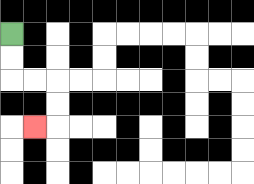{'start': '[0, 1]', 'end': '[1, 5]', 'path_directions': 'D,D,R,R,D,D,L', 'path_coordinates': '[[0, 1], [0, 2], [0, 3], [1, 3], [2, 3], [2, 4], [2, 5], [1, 5]]'}